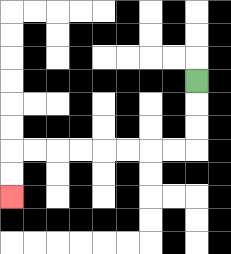{'start': '[8, 3]', 'end': '[0, 8]', 'path_directions': 'D,D,D,L,L,L,L,L,L,L,L,D,D', 'path_coordinates': '[[8, 3], [8, 4], [8, 5], [8, 6], [7, 6], [6, 6], [5, 6], [4, 6], [3, 6], [2, 6], [1, 6], [0, 6], [0, 7], [0, 8]]'}